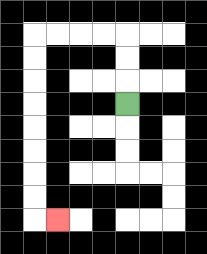{'start': '[5, 4]', 'end': '[2, 9]', 'path_directions': 'U,U,U,L,L,L,L,D,D,D,D,D,D,D,D,R', 'path_coordinates': '[[5, 4], [5, 3], [5, 2], [5, 1], [4, 1], [3, 1], [2, 1], [1, 1], [1, 2], [1, 3], [1, 4], [1, 5], [1, 6], [1, 7], [1, 8], [1, 9], [2, 9]]'}